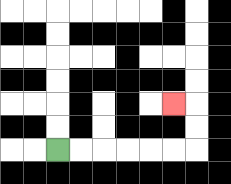{'start': '[2, 6]', 'end': '[7, 4]', 'path_directions': 'R,R,R,R,R,R,U,U,L', 'path_coordinates': '[[2, 6], [3, 6], [4, 6], [5, 6], [6, 6], [7, 6], [8, 6], [8, 5], [8, 4], [7, 4]]'}